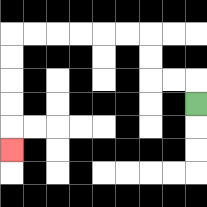{'start': '[8, 4]', 'end': '[0, 6]', 'path_directions': 'U,L,L,U,U,L,L,L,L,L,L,D,D,D,D,D', 'path_coordinates': '[[8, 4], [8, 3], [7, 3], [6, 3], [6, 2], [6, 1], [5, 1], [4, 1], [3, 1], [2, 1], [1, 1], [0, 1], [0, 2], [0, 3], [0, 4], [0, 5], [0, 6]]'}